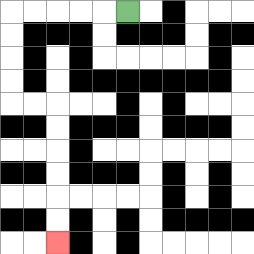{'start': '[5, 0]', 'end': '[2, 10]', 'path_directions': 'L,L,L,L,L,D,D,D,D,R,R,D,D,D,D,D,D', 'path_coordinates': '[[5, 0], [4, 0], [3, 0], [2, 0], [1, 0], [0, 0], [0, 1], [0, 2], [0, 3], [0, 4], [1, 4], [2, 4], [2, 5], [2, 6], [2, 7], [2, 8], [2, 9], [2, 10]]'}